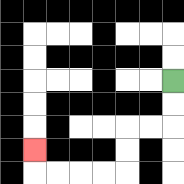{'start': '[7, 3]', 'end': '[1, 6]', 'path_directions': 'D,D,L,L,D,D,L,L,L,L,U', 'path_coordinates': '[[7, 3], [7, 4], [7, 5], [6, 5], [5, 5], [5, 6], [5, 7], [4, 7], [3, 7], [2, 7], [1, 7], [1, 6]]'}